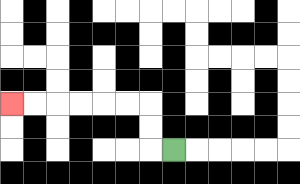{'start': '[7, 6]', 'end': '[0, 4]', 'path_directions': 'L,U,U,L,L,L,L,L,L', 'path_coordinates': '[[7, 6], [6, 6], [6, 5], [6, 4], [5, 4], [4, 4], [3, 4], [2, 4], [1, 4], [0, 4]]'}